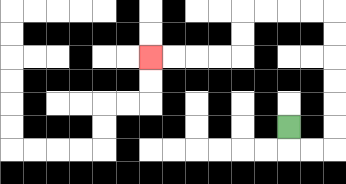{'start': '[12, 5]', 'end': '[6, 2]', 'path_directions': 'D,R,R,U,U,U,U,U,U,L,L,L,L,D,D,L,L,L,L', 'path_coordinates': '[[12, 5], [12, 6], [13, 6], [14, 6], [14, 5], [14, 4], [14, 3], [14, 2], [14, 1], [14, 0], [13, 0], [12, 0], [11, 0], [10, 0], [10, 1], [10, 2], [9, 2], [8, 2], [7, 2], [6, 2]]'}